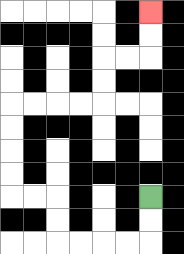{'start': '[6, 8]', 'end': '[6, 0]', 'path_directions': 'D,D,L,L,L,L,U,U,L,L,U,U,U,U,R,R,R,R,U,U,R,R,U,U', 'path_coordinates': '[[6, 8], [6, 9], [6, 10], [5, 10], [4, 10], [3, 10], [2, 10], [2, 9], [2, 8], [1, 8], [0, 8], [0, 7], [0, 6], [0, 5], [0, 4], [1, 4], [2, 4], [3, 4], [4, 4], [4, 3], [4, 2], [5, 2], [6, 2], [6, 1], [6, 0]]'}